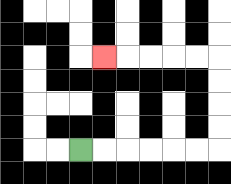{'start': '[3, 6]', 'end': '[4, 2]', 'path_directions': 'R,R,R,R,R,R,U,U,U,U,L,L,L,L,L', 'path_coordinates': '[[3, 6], [4, 6], [5, 6], [6, 6], [7, 6], [8, 6], [9, 6], [9, 5], [9, 4], [9, 3], [9, 2], [8, 2], [7, 2], [6, 2], [5, 2], [4, 2]]'}